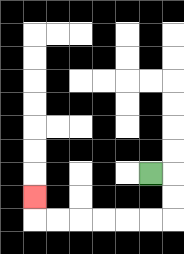{'start': '[6, 7]', 'end': '[1, 8]', 'path_directions': 'R,D,D,L,L,L,L,L,L,U', 'path_coordinates': '[[6, 7], [7, 7], [7, 8], [7, 9], [6, 9], [5, 9], [4, 9], [3, 9], [2, 9], [1, 9], [1, 8]]'}